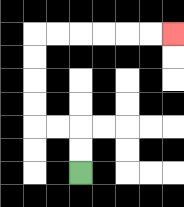{'start': '[3, 7]', 'end': '[7, 1]', 'path_directions': 'U,U,L,L,U,U,U,U,R,R,R,R,R,R', 'path_coordinates': '[[3, 7], [3, 6], [3, 5], [2, 5], [1, 5], [1, 4], [1, 3], [1, 2], [1, 1], [2, 1], [3, 1], [4, 1], [5, 1], [6, 1], [7, 1]]'}